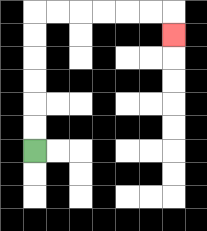{'start': '[1, 6]', 'end': '[7, 1]', 'path_directions': 'U,U,U,U,U,U,R,R,R,R,R,R,D', 'path_coordinates': '[[1, 6], [1, 5], [1, 4], [1, 3], [1, 2], [1, 1], [1, 0], [2, 0], [3, 0], [4, 0], [5, 0], [6, 0], [7, 0], [7, 1]]'}